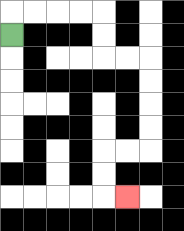{'start': '[0, 1]', 'end': '[5, 8]', 'path_directions': 'U,R,R,R,R,D,D,R,R,D,D,D,D,L,L,D,D,R', 'path_coordinates': '[[0, 1], [0, 0], [1, 0], [2, 0], [3, 0], [4, 0], [4, 1], [4, 2], [5, 2], [6, 2], [6, 3], [6, 4], [6, 5], [6, 6], [5, 6], [4, 6], [4, 7], [4, 8], [5, 8]]'}